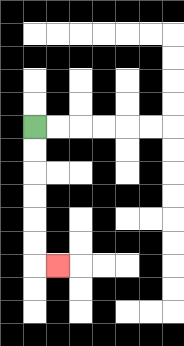{'start': '[1, 5]', 'end': '[2, 11]', 'path_directions': 'D,D,D,D,D,D,R', 'path_coordinates': '[[1, 5], [1, 6], [1, 7], [1, 8], [1, 9], [1, 10], [1, 11], [2, 11]]'}